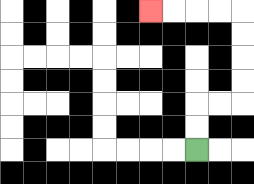{'start': '[8, 6]', 'end': '[6, 0]', 'path_directions': 'U,U,R,R,U,U,U,U,L,L,L,L', 'path_coordinates': '[[8, 6], [8, 5], [8, 4], [9, 4], [10, 4], [10, 3], [10, 2], [10, 1], [10, 0], [9, 0], [8, 0], [7, 0], [6, 0]]'}